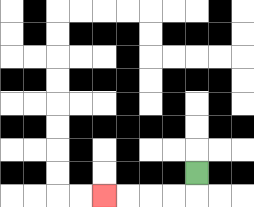{'start': '[8, 7]', 'end': '[4, 8]', 'path_directions': 'D,L,L,L,L', 'path_coordinates': '[[8, 7], [8, 8], [7, 8], [6, 8], [5, 8], [4, 8]]'}